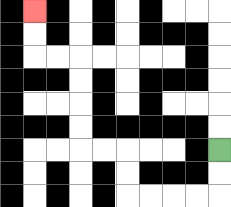{'start': '[9, 6]', 'end': '[1, 0]', 'path_directions': 'D,D,L,L,L,L,U,U,L,L,U,U,U,U,L,L,U,U', 'path_coordinates': '[[9, 6], [9, 7], [9, 8], [8, 8], [7, 8], [6, 8], [5, 8], [5, 7], [5, 6], [4, 6], [3, 6], [3, 5], [3, 4], [3, 3], [3, 2], [2, 2], [1, 2], [1, 1], [1, 0]]'}